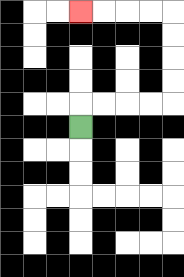{'start': '[3, 5]', 'end': '[3, 0]', 'path_directions': 'U,R,R,R,R,U,U,U,U,L,L,L,L', 'path_coordinates': '[[3, 5], [3, 4], [4, 4], [5, 4], [6, 4], [7, 4], [7, 3], [7, 2], [7, 1], [7, 0], [6, 0], [5, 0], [4, 0], [3, 0]]'}